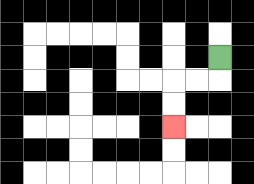{'start': '[9, 2]', 'end': '[7, 5]', 'path_directions': 'D,L,L,D,D', 'path_coordinates': '[[9, 2], [9, 3], [8, 3], [7, 3], [7, 4], [7, 5]]'}